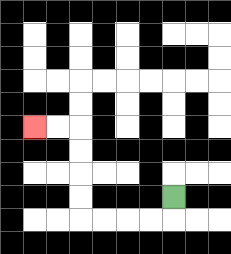{'start': '[7, 8]', 'end': '[1, 5]', 'path_directions': 'D,L,L,L,L,U,U,U,U,L,L', 'path_coordinates': '[[7, 8], [7, 9], [6, 9], [5, 9], [4, 9], [3, 9], [3, 8], [3, 7], [3, 6], [3, 5], [2, 5], [1, 5]]'}